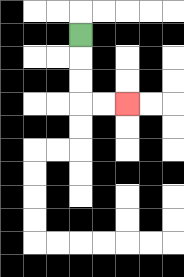{'start': '[3, 1]', 'end': '[5, 4]', 'path_directions': 'D,D,D,R,R', 'path_coordinates': '[[3, 1], [3, 2], [3, 3], [3, 4], [4, 4], [5, 4]]'}